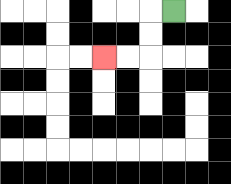{'start': '[7, 0]', 'end': '[4, 2]', 'path_directions': 'L,D,D,L,L', 'path_coordinates': '[[7, 0], [6, 0], [6, 1], [6, 2], [5, 2], [4, 2]]'}